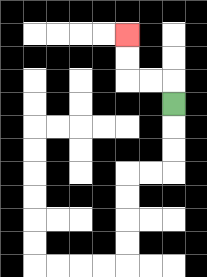{'start': '[7, 4]', 'end': '[5, 1]', 'path_directions': 'U,L,L,U,U', 'path_coordinates': '[[7, 4], [7, 3], [6, 3], [5, 3], [5, 2], [5, 1]]'}